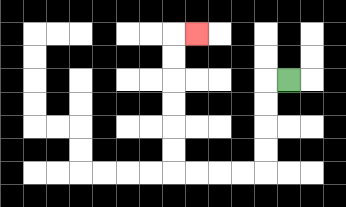{'start': '[12, 3]', 'end': '[8, 1]', 'path_directions': 'L,D,D,D,D,L,L,L,L,U,U,U,U,U,U,R', 'path_coordinates': '[[12, 3], [11, 3], [11, 4], [11, 5], [11, 6], [11, 7], [10, 7], [9, 7], [8, 7], [7, 7], [7, 6], [7, 5], [7, 4], [7, 3], [7, 2], [7, 1], [8, 1]]'}